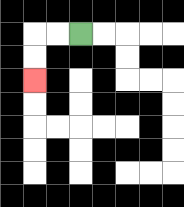{'start': '[3, 1]', 'end': '[1, 3]', 'path_directions': 'L,L,D,D', 'path_coordinates': '[[3, 1], [2, 1], [1, 1], [1, 2], [1, 3]]'}